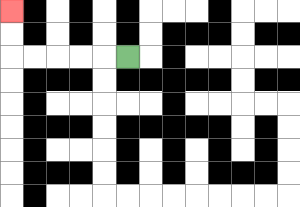{'start': '[5, 2]', 'end': '[0, 0]', 'path_directions': 'L,L,L,L,L,U,U', 'path_coordinates': '[[5, 2], [4, 2], [3, 2], [2, 2], [1, 2], [0, 2], [0, 1], [0, 0]]'}